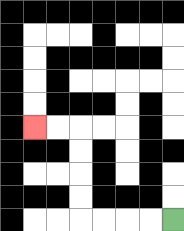{'start': '[7, 9]', 'end': '[1, 5]', 'path_directions': 'L,L,L,L,U,U,U,U,L,L', 'path_coordinates': '[[7, 9], [6, 9], [5, 9], [4, 9], [3, 9], [3, 8], [3, 7], [3, 6], [3, 5], [2, 5], [1, 5]]'}